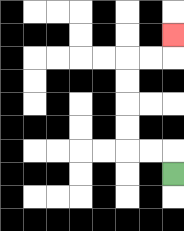{'start': '[7, 7]', 'end': '[7, 1]', 'path_directions': 'U,L,L,U,U,U,U,R,R,U', 'path_coordinates': '[[7, 7], [7, 6], [6, 6], [5, 6], [5, 5], [5, 4], [5, 3], [5, 2], [6, 2], [7, 2], [7, 1]]'}